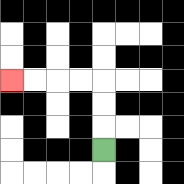{'start': '[4, 6]', 'end': '[0, 3]', 'path_directions': 'U,U,U,L,L,L,L', 'path_coordinates': '[[4, 6], [4, 5], [4, 4], [4, 3], [3, 3], [2, 3], [1, 3], [0, 3]]'}